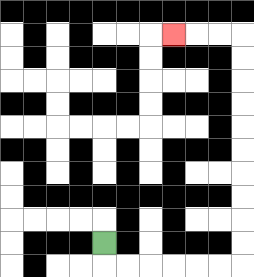{'start': '[4, 10]', 'end': '[7, 1]', 'path_directions': 'D,R,R,R,R,R,R,U,U,U,U,U,U,U,U,U,U,L,L,L', 'path_coordinates': '[[4, 10], [4, 11], [5, 11], [6, 11], [7, 11], [8, 11], [9, 11], [10, 11], [10, 10], [10, 9], [10, 8], [10, 7], [10, 6], [10, 5], [10, 4], [10, 3], [10, 2], [10, 1], [9, 1], [8, 1], [7, 1]]'}